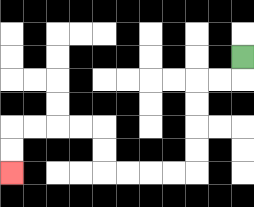{'start': '[10, 2]', 'end': '[0, 7]', 'path_directions': 'D,L,L,D,D,D,D,L,L,L,L,U,U,L,L,L,L,D,D', 'path_coordinates': '[[10, 2], [10, 3], [9, 3], [8, 3], [8, 4], [8, 5], [8, 6], [8, 7], [7, 7], [6, 7], [5, 7], [4, 7], [4, 6], [4, 5], [3, 5], [2, 5], [1, 5], [0, 5], [0, 6], [0, 7]]'}